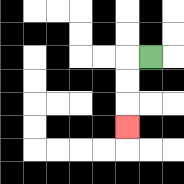{'start': '[6, 2]', 'end': '[5, 5]', 'path_directions': 'L,D,D,D', 'path_coordinates': '[[6, 2], [5, 2], [5, 3], [5, 4], [5, 5]]'}